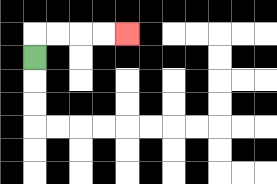{'start': '[1, 2]', 'end': '[5, 1]', 'path_directions': 'U,R,R,R,R', 'path_coordinates': '[[1, 2], [1, 1], [2, 1], [3, 1], [4, 1], [5, 1]]'}